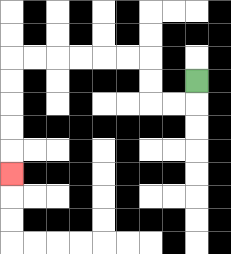{'start': '[8, 3]', 'end': '[0, 7]', 'path_directions': 'D,L,L,U,U,L,L,L,L,L,L,D,D,D,D,D', 'path_coordinates': '[[8, 3], [8, 4], [7, 4], [6, 4], [6, 3], [6, 2], [5, 2], [4, 2], [3, 2], [2, 2], [1, 2], [0, 2], [0, 3], [0, 4], [0, 5], [0, 6], [0, 7]]'}